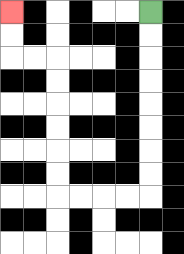{'start': '[6, 0]', 'end': '[0, 0]', 'path_directions': 'D,D,D,D,D,D,D,D,L,L,L,L,U,U,U,U,U,U,L,L,U,U', 'path_coordinates': '[[6, 0], [6, 1], [6, 2], [6, 3], [6, 4], [6, 5], [6, 6], [6, 7], [6, 8], [5, 8], [4, 8], [3, 8], [2, 8], [2, 7], [2, 6], [2, 5], [2, 4], [2, 3], [2, 2], [1, 2], [0, 2], [0, 1], [0, 0]]'}